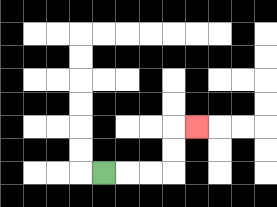{'start': '[4, 7]', 'end': '[8, 5]', 'path_directions': 'R,R,R,U,U,R', 'path_coordinates': '[[4, 7], [5, 7], [6, 7], [7, 7], [7, 6], [7, 5], [8, 5]]'}